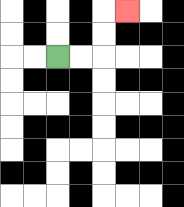{'start': '[2, 2]', 'end': '[5, 0]', 'path_directions': 'R,R,U,U,R', 'path_coordinates': '[[2, 2], [3, 2], [4, 2], [4, 1], [4, 0], [5, 0]]'}